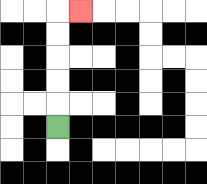{'start': '[2, 5]', 'end': '[3, 0]', 'path_directions': 'U,U,U,U,U,R', 'path_coordinates': '[[2, 5], [2, 4], [2, 3], [2, 2], [2, 1], [2, 0], [3, 0]]'}